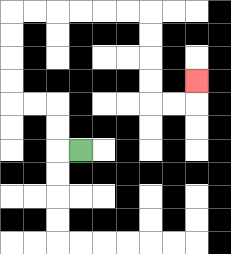{'start': '[3, 6]', 'end': '[8, 3]', 'path_directions': 'L,U,U,L,L,U,U,U,U,R,R,R,R,R,R,D,D,D,D,R,R,U', 'path_coordinates': '[[3, 6], [2, 6], [2, 5], [2, 4], [1, 4], [0, 4], [0, 3], [0, 2], [0, 1], [0, 0], [1, 0], [2, 0], [3, 0], [4, 0], [5, 0], [6, 0], [6, 1], [6, 2], [6, 3], [6, 4], [7, 4], [8, 4], [8, 3]]'}